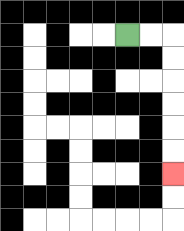{'start': '[5, 1]', 'end': '[7, 7]', 'path_directions': 'R,R,D,D,D,D,D,D', 'path_coordinates': '[[5, 1], [6, 1], [7, 1], [7, 2], [7, 3], [7, 4], [7, 5], [7, 6], [7, 7]]'}